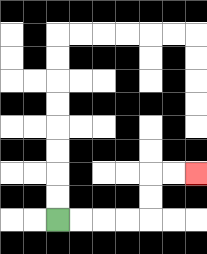{'start': '[2, 9]', 'end': '[8, 7]', 'path_directions': 'R,R,R,R,U,U,R,R', 'path_coordinates': '[[2, 9], [3, 9], [4, 9], [5, 9], [6, 9], [6, 8], [6, 7], [7, 7], [8, 7]]'}